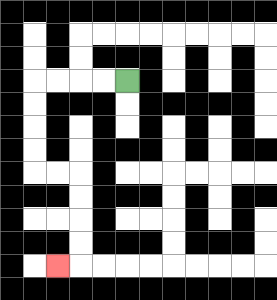{'start': '[5, 3]', 'end': '[2, 11]', 'path_directions': 'L,L,L,L,D,D,D,D,R,R,D,D,D,D,L', 'path_coordinates': '[[5, 3], [4, 3], [3, 3], [2, 3], [1, 3], [1, 4], [1, 5], [1, 6], [1, 7], [2, 7], [3, 7], [3, 8], [3, 9], [3, 10], [3, 11], [2, 11]]'}